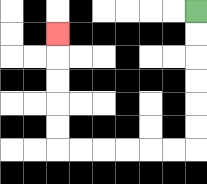{'start': '[8, 0]', 'end': '[2, 1]', 'path_directions': 'D,D,D,D,D,D,L,L,L,L,L,L,U,U,U,U,U', 'path_coordinates': '[[8, 0], [8, 1], [8, 2], [8, 3], [8, 4], [8, 5], [8, 6], [7, 6], [6, 6], [5, 6], [4, 6], [3, 6], [2, 6], [2, 5], [2, 4], [2, 3], [2, 2], [2, 1]]'}